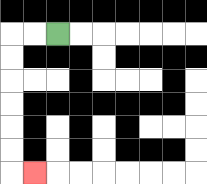{'start': '[2, 1]', 'end': '[1, 7]', 'path_directions': 'L,L,D,D,D,D,D,D,R', 'path_coordinates': '[[2, 1], [1, 1], [0, 1], [0, 2], [0, 3], [0, 4], [0, 5], [0, 6], [0, 7], [1, 7]]'}